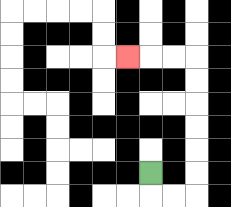{'start': '[6, 7]', 'end': '[5, 2]', 'path_directions': 'D,R,R,U,U,U,U,U,U,L,L,L', 'path_coordinates': '[[6, 7], [6, 8], [7, 8], [8, 8], [8, 7], [8, 6], [8, 5], [8, 4], [8, 3], [8, 2], [7, 2], [6, 2], [5, 2]]'}